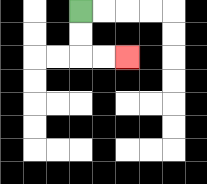{'start': '[3, 0]', 'end': '[5, 2]', 'path_directions': 'D,D,R,R', 'path_coordinates': '[[3, 0], [3, 1], [3, 2], [4, 2], [5, 2]]'}